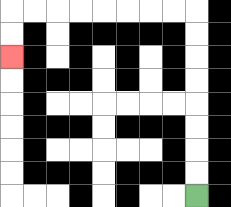{'start': '[8, 8]', 'end': '[0, 2]', 'path_directions': 'U,U,U,U,U,U,U,U,L,L,L,L,L,L,L,L,D,D', 'path_coordinates': '[[8, 8], [8, 7], [8, 6], [8, 5], [8, 4], [8, 3], [8, 2], [8, 1], [8, 0], [7, 0], [6, 0], [5, 0], [4, 0], [3, 0], [2, 0], [1, 0], [0, 0], [0, 1], [0, 2]]'}